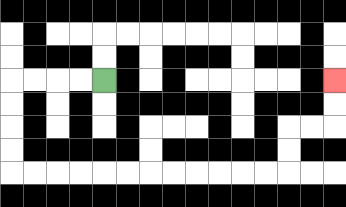{'start': '[4, 3]', 'end': '[14, 3]', 'path_directions': 'L,L,L,L,D,D,D,D,R,R,R,R,R,R,R,R,R,R,R,R,U,U,R,R,U,U', 'path_coordinates': '[[4, 3], [3, 3], [2, 3], [1, 3], [0, 3], [0, 4], [0, 5], [0, 6], [0, 7], [1, 7], [2, 7], [3, 7], [4, 7], [5, 7], [6, 7], [7, 7], [8, 7], [9, 7], [10, 7], [11, 7], [12, 7], [12, 6], [12, 5], [13, 5], [14, 5], [14, 4], [14, 3]]'}